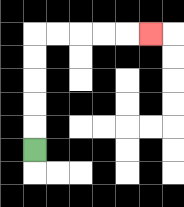{'start': '[1, 6]', 'end': '[6, 1]', 'path_directions': 'U,U,U,U,U,R,R,R,R,R', 'path_coordinates': '[[1, 6], [1, 5], [1, 4], [1, 3], [1, 2], [1, 1], [2, 1], [3, 1], [4, 1], [5, 1], [6, 1]]'}